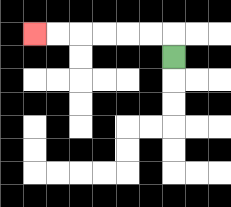{'start': '[7, 2]', 'end': '[1, 1]', 'path_directions': 'U,L,L,L,L,L,L', 'path_coordinates': '[[7, 2], [7, 1], [6, 1], [5, 1], [4, 1], [3, 1], [2, 1], [1, 1]]'}